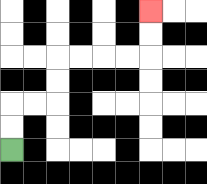{'start': '[0, 6]', 'end': '[6, 0]', 'path_directions': 'U,U,R,R,U,U,R,R,R,R,U,U', 'path_coordinates': '[[0, 6], [0, 5], [0, 4], [1, 4], [2, 4], [2, 3], [2, 2], [3, 2], [4, 2], [5, 2], [6, 2], [6, 1], [6, 0]]'}